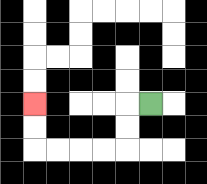{'start': '[6, 4]', 'end': '[1, 4]', 'path_directions': 'L,D,D,L,L,L,L,U,U', 'path_coordinates': '[[6, 4], [5, 4], [5, 5], [5, 6], [4, 6], [3, 6], [2, 6], [1, 6], [1, 5], [1, 4]]'}